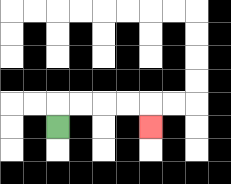{'start': '[2, 5]', 'end': '[6, 5]', 'path_directions': 'U,R,R,R,R,D', 'path_coordinates': '[[2, 5], [2, 4], [3, 4], [4, 4], [5, 4], [6, 4], [6, 5]]'}